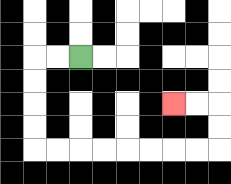{'start': '[3, 2]', 'end': '[7, 4]', 'path_directions': 'L,L,D,D,D,D,R,R,R,R,R,R,R,R,U,U,L,L', 'path_coordinates': '[[3, 2], [2, 2], [1, 2], [1, 3], [1, 4], [1, 5], [1, 6], [2, 6], [3, 6], [4, 6], [5, 6], [6, 6], [7, 6], [8, 6], [9, 6], [9, 5], [9, 4], [8, 4], [7, 4]]'}